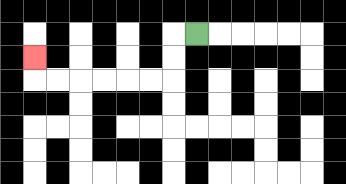{'start': '[8, 1]', 'end': '[1, 2]', 'path_directions': 'L,D,D,L,L,L,L,L,L,U', 'path_coordinates': '[[8, 1], [7, 1], [7, 2], [7, 3], [6, 3], [5, 3], [4, 3], [3, 3], [2, 3], [1, 3], [1, 2]]'}